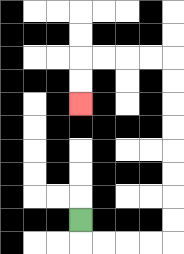{'start': '[3, 9]', 'end': '[3, 4]', 'path_directions': 'D,R,R,R,R,U,U,U,U,U,U,U,U,L,L,L,L,D,D', 'path_coordinates': '[[3, 9], [3, 10], [4, 10], [5, 10], [6, 10], [7, 10], [7, 9], [7, 8], [7, 7], [7, 6], [7, 5], [7, 4], [7, 3], [7, 2], [6, 2], [5, 2], [4, 2], [3, 2], [3, 3], [3, 4]]'}